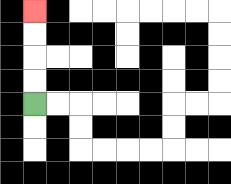{'start': '[1, 4]', 'end': '[1, 0]', 'path_directions': 'U,U,U,U', 'path_coordinates': '[[1, 4], [1, 3], [1, 2], [1, 1], [1, 0]]'}